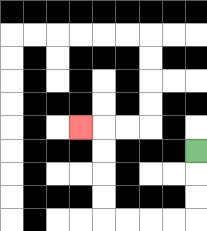{'start': '[8, 6]', 'end': '[3, 5]', 'path_directions': 'D,D,D,L,L,L,L,U,U,U,U,L', 'path_coordinates': '[[8, 6], [8, 7], [8, 8], [8, 9], [7, 9], [6, 9], [5, 9], [4, 9], [4, 8], [4, 7], [4, 6], [4, 5], [3, 5]]'}